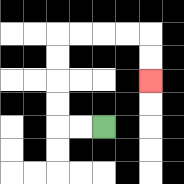{'start': '[4, 5]', 'end': '[6, 3]', 'path_directions': 'L,L,U,U,U,U,R,R,R,R,D,D', 'path_coordinates': '[[4, 5], [3, 5], [2, 5], [2, 4], [2, 3], [2, 2], [2, 1], [3, 1], [4, 1], [5, 1], [6, 1], [6, 2], [6, 3]]'}